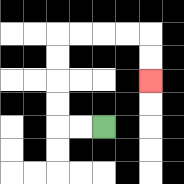{'start': '[4, 5]', 'end': '[6, 3]', 'path_directions': 'L,L,U,U,U,U,R,R,R,R,D,D', 'path_coordinates': '[[4, 5], [3, 5], [2, 5], [2, 4], [2, 3], [2, 2], [2, 1], [3, 1], [4, 1], [5, 1], [6, 1], [6, 2], [6, 3]]'}